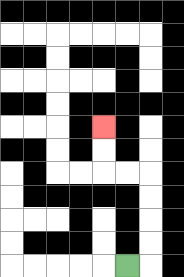{'start': '[5, 11]', 'end': '[4, 5]', 'path_directions': 'R,U,U,U,U,L,L,U,U', 'path_coordinates': '[[5, 11], [6, 11], [6, 10], [6, 9], [6, 8], [6, 7], [5, 7], [4, 7], [4, 6], [4, 5]]'}